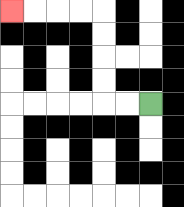{'start': '[6, 4]', 'end': '[0, 0]', 'path_directions': 'L,L,U,U,U,U,L,L,L,L', 'path_coordinates': '[[6, 4], [5, 4], [4, 4], [4, 3], [4, 2], [4, 1], [4, 0], [3, 0], [2, 0], [1, 0], [0, 0]]'}